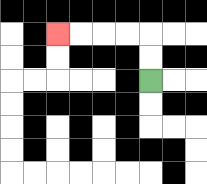{'start': '[6, 3]', 'end': '[2, 1]', 'path_directions': 'U,U,L,L,L,L', 'path_coordinates': '[[6, 3], [6, 2], [6, 1], [5, 1], [4, 1], [3, 1], [2, 1]]'}